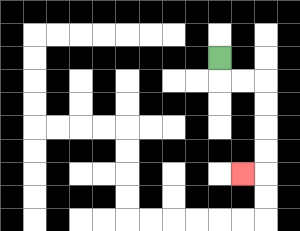{'start': '[9, 2]', 'end': '[10, 7]', 'path_directions': 'D,R,R,D,D,D,D,L', 'path_coordinates': '[[9, 2], [9, 3], [10, 3], [11, 3], [11, 4], [11, 5], [11, 6], [11, 7], [10, 7]]'}